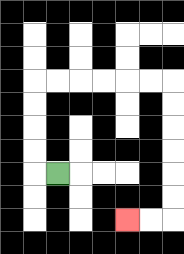{'start': '[2, 7]', 'end': '[5, 9]', 'path_directions': 'L,U,U,U,U,R,R,R,R,R,R,D,D,D,D,D,D,L,L', 'path_coordinates': '[[2, 7], [1, 7], [1, 6], [1, 5], [1, 4], [1, 3], [2, 3], [3, 3], [4, 3], [5, 3], [6, 3], [7, 3], [7, 4], [7, 5], [7, 6], [7, 7], [7, 8], [7, 9], [6, 9], [5, 9]]'}